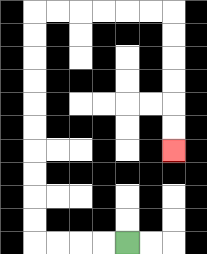{'start': '[5, 10]', 'end': '[7, 6]', 'path_directions': 'L,L,L,L,U,U,U,U,U,U,U,U,U,U,R,R,R,R,R,R,D,D,D,D,D,D', 'path_coordinates': '[[5, 10], [4, 10], [3, 10], [2, 10], [1, 10], [1, 9], [1, 8], [1, 7], [1, 6], [1, 5], [1, 4], [1, 3], [1, 2], [1, 1], [1, 0], [2, 0], [3, 0], [4, 0], [5, 0], [6, 0], [7, 0], [7, 1], [7, 2], [7, 3], [7, 4], [7, 5], [7, 6]]'}